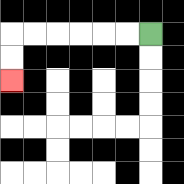{'start': '[6, 1]', 'end': '[0, 3]', 'path_directions': 'L,L,L,L,L,L,D,D', 'path_coordinates': '[[6, 1], [5, 1], [4, 1], [3, 1], [2, 1], [1, 1], [0, 1], [0, 2], [0, 3]]'}